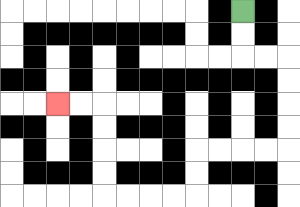{'start': '[10, 0]', 'end': '[2, 4]', 'path_directions': 'D,D,R,R,D,D,D,D,L,L,L,L,D,D,L,L,L,L,U,U,U,U,L,L', 'path_coordinates': '[[10, 0], [10, 1], [10, 2], [11, 2], [12, 2], [12, 3], [12, 4], [12, 5], [12, 6], [11, 6], [10, 6], [9, 6], [8, 6], [8, 7], [8, 8], [7, 8], [6, 8], [5, 8], [4, 8], [4, 7], [4, 6], [4, 5], [4, 4], [3, 4], [2, 4]]'}